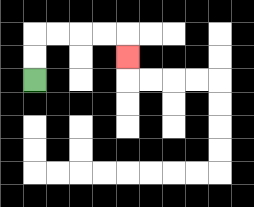{'start': '[1, 3]', 'end': '[5, 2]', 'path_directions': 'U,U,R,R,R,R,D', 'path_coordinates': '[[1, 3], [1, 2], [1, 1], [2, 1], [3, 1], [4, 1], [5, 1], [5, 2]]'}